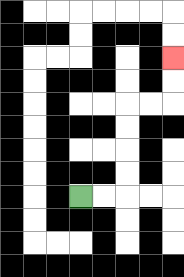{'start': '[3, 8]', 'end': '[7, 2]', 'path_directions': 'R,R,U,U,U,U,R,R,U,U', 'path_coordinates': '[[3, 8], [4, 8], [5, 8], [5, 7], [5, 6], [5, 5], [5, 4], [6, 4], [7, 4], [7, 3], [7, 2]]'}